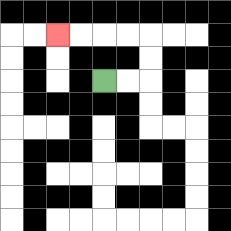{'start': '[4, 3]', 'end': '[2, 1]', 'path_directions': 'R,R,U,U,L,L,L,L', 'path_coordinates': '[[4, 3], [5, 3], [6, 3], [6, 2], [6, 1], [5, 1], [4, 1], [3, 1], [2, 1]]'}